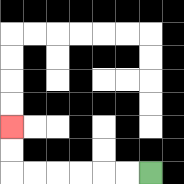{'start': '[6, 7]', 'end': '[0, 5]', 'path_directions': 'L,L,L,L,L,L,U,U', 'path_coordinates': '[[6, 7], [5, 7], [4, 7], [3, 7], [2, 7], [1, 7], [0, 7], [0, 6], [0, 5]]'}